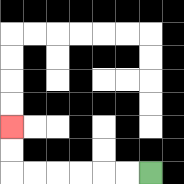{'start': '[6, 7]', 'end': '[0, 5]', 'path_directions': 'L,L,L,L,L,L,U,U', 'path_coordinates': '[[6, 7], [5, 7], [4, 7], [3, 7], [2, 7], [1, 7], [0, 7], [0, 6], [0, 5]]'}